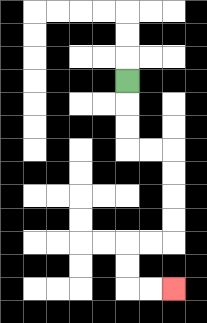{'start': '[5, 3]', 'end': '[7, 12]', 'path_directions': 'D,D,D,R,R,D,D,D,D,L,L,D,D,R,R', 'path_coordinates': '[[5, 3], [5, 4], [5, 5], [5, 6], [6, 6], [7, 6], [7, 7], [7, 8], [7, 9], [7, 10], [6, 10], [5, 10], [5, 11], [5, 12], [6, 12], [7, 12]]'}